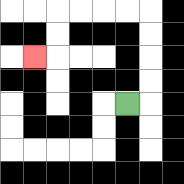{'start': '[5, 4]', 'end': '[1, 2]', 'path_directions': 'R,U,U,U,U,L,L,L,L,D,D,L', 'path_coordinates': '[[5, 4], [6, 4], [6, 3], [6, 2], [6, 1], [6, 0], [5, 0], [4, 0], [3, 0], [2, 0], [2, 1], [2, 2], [1, 2]]'}